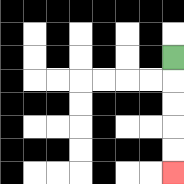{'start': '[7, 2]', 'end': '[7, 7]', 'path_directions': 'D,D,D,D,D', 'path_coordinates': '[[7, 2], [7, 3], [7, 4], [7, 5], [7, 6], [7, 7]]'}